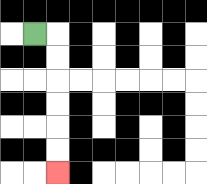{'start': '[1, 1]', 'end': '[2, 7]', 'path_directions': 'R,D,D,D,D,D,D', 'path_coordinates': '[[1, 1], [2, 1], [2, 2], [2, 3], [2, 4], [2, 5], [2, 6], [2, 7]]'}